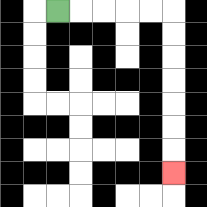{'start': '[2, 0]', 'end': '[7, 7]', 'path_directions': 'R,R,R,R,R,D,D,D,D,D,D,D', 'path_coordinates': '[[2, 0], [3, 0], [4, 0], [5, 0], [6, 0], [7, 0], [7, 1], [7, 2], [7, 3], [7, 4], [7, 5], [7, 6], [7, 7]]'}